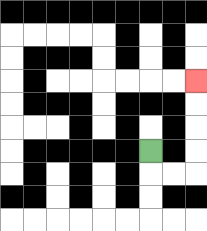{'start': '[6, 6]', 'end': '[8, 3]', 'path_directions': 'D,R,R,U,U,U,U', 'path_coordinates': '[[6, 6], [6, 7], [7, 7], [8, 7], [8, 6], [8, 5], [8, 4], [8, 3]]'}